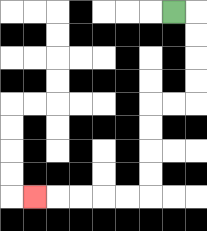{'start': '[7, 0]', 'end': '[1, 8]', 'path_directions': 'R,D,D,D,D,L,L,D,D,D,D,L,L,L,L,L', 'path_coordinates': '[[7, 0], [8, 0], [8, 1], [8, 2], [8, 3], [8, 4], [7, 4], [6, 4], [6, 5], [6, 6], [6, 7], [6, 8], [5, 8], [4, 8], [3, 8], [2, 8], [1, 8]]'}